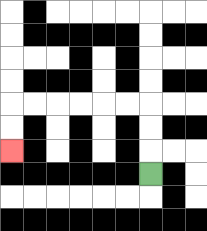{'start': '[6, 7]', 'end': '[0, 6]', 'path_directions': 'U,U,U,L,L,L,L,L,L,D,D', 'path_coordinates': '[[6, 7], [6, 6], [6, 5], [6, 4], [5, 4], [4, 4], [3, 4], [2, 4], [1, 4], [0, 4], [0, 5], [0, 6]]'}